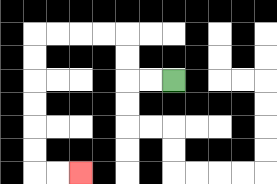{'start': '[7, 3]', 'end': '[3, 7]', 'path_directions': 'L,L,U,U,L,L,L,L,D,D,D,D,D,D,R,R', 'path_coordinates': '[[7, 3], [6, 3], [5, 3], [5, 2], [5, 1], [4, 1], [3, 1], [2, 1], [1, 1], [1, 2], [1, 3], [1, 4], [1, 5], [1, 6], [1, 7], [2, 7], [3, 7]]'}